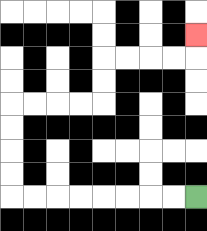{'start': '[8, 8]', 'end': '[8, 1]', 'path_directions': 'L,L,L,L,L,L,L,L,U,U,U,U,R,R,R,R,U,U,R,R,R,R,U', 'path_coordinates': '[[8, 8], [7, 8], [6, 8], [5, 8], [4, 8], [3, 8], [2, 8], [1, 8], [0, 8], [0, 7], [0, 6], [0, 5], [0, 4], [1, 4], [2, 4], [3, 4], [4, 4], [4, 3], [4, 2], [5, 2], [6, 2], [7, 2], [8, 2], [8, 1]]'}